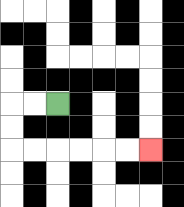{'start': '[2, 4]', 'end': '[6, 6]', 'path_directions': 'L,L,D,D,R,R,R,R,R,R', 'path_coordinates': '[[2, 4], [1, 4], [0, 4], [0, 5], [0, 6], [1, 6], [2, 6], [3, 6], [4, 6], [5, 6], [6, 6]]'}